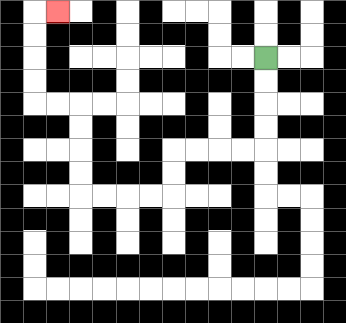{'start': '[11, 2]', 'end': '[2, 0]', 'path_directions': 'D,D,D,D,L,L,L,L,D,D,L,L,L,L,U,U,U,U,L,L,U,U,U,U,R', 'path_coordinates': '[[11, 2], [11, 3], [11, 4], [11, 5], [11, 6], [10, 6], [9, 6], [8, 6], [7, 6], [7, 7], [7, 8], [6, 8], [5, 8], [4, 8], [3, 8], [3, 7], [3, 6], [3, 5], [3, 4], [2, 4], [1, 4], [1, 3], [1, 2], [1, 1], [1, 0], [2, 0]]'}